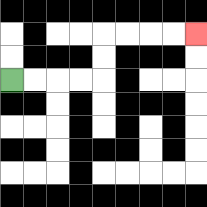{'start': '[0, 3]', 'end': '[8, 1]', 'path_directions': 'R,R,R,R,U,U,R,R,R,R', 'path_coordinates': '[[0, 3], [1, 3], [2, 3], [3, 3], [4, 3], [4, 2], [4, 1], [5, 1], [6, 1], [7, 1], [8, 1]]'}